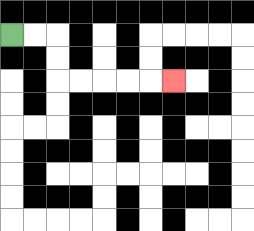{'start': '[0, 1]', 'end': '[7, 3]', 'path_directions': 'R,R,D,D,R,R,R,R,R', 'path_coordinates': '[[0, 1], [1, 1], [2, 1], [2, 2], [2, 3], [3, 3], [4, 3], [5, 3], [6, 3], [7, 3]]'}